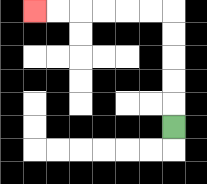{'start': '[7, 5]', 'end': '[1, 0]', 'path_directions': 'U,U,U,U,U,L,L,L,L,L,L', 'path_coordinates': '[[7, 5], [7, 4], [7, 3], [7, 2], [7, 1], [7, 0], [6, 0], [5, 0], [4, 0], [3, 0], [2, 0], [1, 0]]'}